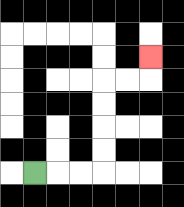{'start': '[1, 7]', 'end': '[6, 2]', 'path_directions': 'R,R,R,U,U,U,U,R,R,U', 'path_coordinates': '[[1, 7], [2, 7], [3, 7], [4, 7], [4, 6], [4, 5], [4, 4], [4, 3], [5, 3], [6, 3], [6, 2]]'}